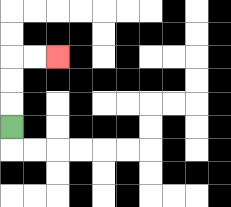{'start': '[0, 5]', 'end': '[2, 2]', 'path_directions': 'U,U,U,R,R', 'path_coordinates': '[[0, 5], [0, 4], [0, 3], [0, 2], [1, 2], [2, 2]]'}